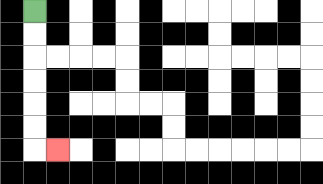{'start': '[1, 0]', 'end': '[2, 6]', 'path_directions': 'D,D,D,D,D,D,R', 'path_coordinates': '[[1, 0], [1, 1], [1, 2], [1, 3], [1, 4], [1, 5], [1, 6], [2, 6]]'}